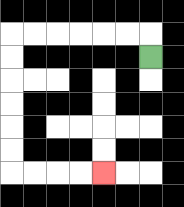{'start': '[6, 2]', 'end': '[4, 7]', 'path_directions': 'U,L,L,L,L,L,L,D,D,D,D,D,D,R,R,R,R', 'path_coordinates': '[[6, 2], [6, 1], [5, 1], [4, 1], [3, 1], [2, 1], [1, 1], [0, 1], [0, 2], [0, 3], [0, 4], [0, 5], [0, 6], [0, 7], [1, 7], [2, 7], [3, 7], [4, 7]]'}